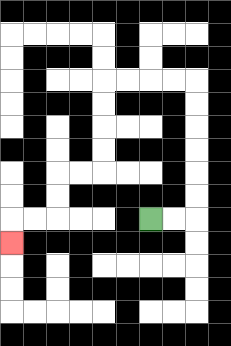{'start': '[6, 9]', 'end': '[0, 10]', 'path_directions': 'R,R,U,U,U,U,U,U,L,L,L,L,D,D,D,D,L,L,D,D,L,L,D', 'path_coordinates': '[[6, 9], [7, 9], [8, 9], [8, 8], [8, 7], [8, 6], [8, 5], [8, 4], [8, 3], [7, 3], [6, 3], [5, 3], [4, 3], [4, 4], [4, 5], [4, 6], [4, 7], [3, 7], [2, 7], [2, 8], [2, 9], [1, 9], [0, 9], [0, 10]]'}